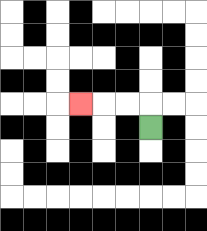{'start': '[6, 5]', 'end': '[3, 4]', 'path_directions': 'U,L,L,L', 'path_coordinates': '[[6, 5], [6, 4], [5, 4], [4, 4], [3, 4]]'}